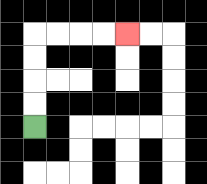{'start': '[1, 5]', 'end': '[5, 1]', 'path_directions': 'U,U,U,U,R,R,R,R', 'path_coordinates': '[[1, 5], [1, 4], [1, 3], [1, 2], [1, 1], [2, 1], [3, 1], [4, 1], [5, 1]]'}